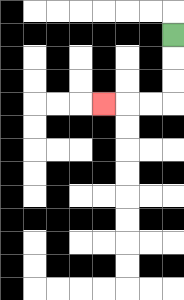{'start': '[7, 1]', 'end': '[4, 4]', 'path_directions': 'D,D,D,L,L,L', 'path_coordinates': '[[7, 1], [7, 2], [7, 3], [7, 4], [6, 4], [5, 4], [4, 4]]'}